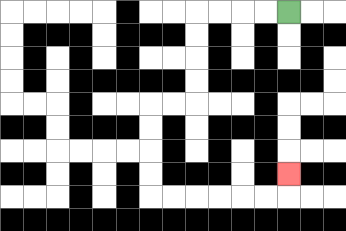{'start': '[12, 0]', 'end': '[12, 7]', 'path_directions': 'L,L,L,L,D,D,D,D,L,L,D,D,D,D,R,R,R,R,R,R,U', 'path_coordinates': '[[12, 0], [11, 0], [10, 0], [9, 0], [8, 0], [8, 1], [8, 2], [8, 3], [8, 4], [7, 4], [6, 4], [6, 5], [6, 6], [6, 7], [6, 8], [7, 8], [8, 8], [9, 8], [10, 8], [11, 8], [12, 8], [12, 7]]'}